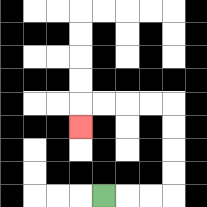{'start': '[4, 8]', 'end': '[3, 5]', 'path_directions': 'R,R,R,U,U,U,U,L,L,L,L,D', 'path_coordinates': '[[4, 8], [5, 8], [6, 8], [7, 8], [7, 7], [7, 6], [7, 5], [7, 4], [6, 4], [5, 4], [4, 4], [3, 4], [3, 5]]'}